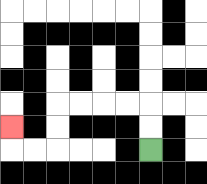{'start': '[6, 6]', 'end': '[0, 5]', 'path_directions': 'U,U,L,L,L,L,D,D,L,L,U', 'path_coordinates': '[[6, 6], [6, 5], [6, 4], [5, 4], [4, 4], [3, 4], [2, 4], [2, 5], [2, 6], [1, 6], [0, 6], [0, 5]]'}